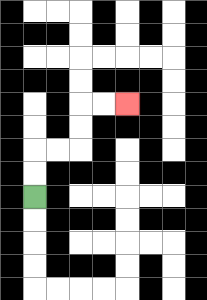{'start': '[1, 8]', 'end': '[5, 4]', 'path_directions': 'U,U,R,R,U,U,R,R', 'path_coordinates': '[[1, 8], [1, 7], [1, 6], [2, 6], [3, 6], [3, 5], [3, 4], [4, 4], [5, 4]]'}